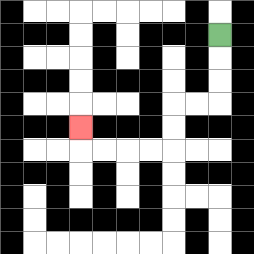{'start': '[9, 1]', 'end': '[3, 5]', 'path_directions': 'D,D,D,L,L,D,D,L,L,L,L,U', 'path_coordinates': '[[9, 1], [9, 2], [9, 3], [9, 4], [8, 4], [7, 4], [7, 5], [7, 6], [6, 6], [5, 6], [4, 6], [3, 6], [3, 5]]'}